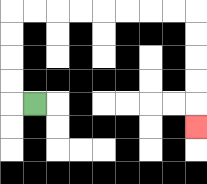{'start': '[1, 4]', 'end': '[8, 5]', 'path_directions': 'L,U,U,U,U,R,R,R,R,R,R,R,R,D,D,D,D,D', 'path_coordinates': '[[1, 4], [0, 4], [0, 3], [0, 2], [0, 1], [0, 0], [1, 0], [2, 0], [3, 0], [4, 0], [5, 0], [6, 0], [7, 0], [8, 0], [8, 1], [8, 2], [8, 3], [8, 4], [8, 5]]'}